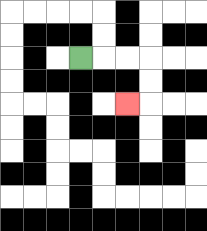{'start': '[3, 2]', 'end': '[5, 4]', 'path_directions': 'R,R,R,D,D,L', 'path_coordinates': '[[3, 2], [4, 2], [5, 2], [6, 2], [6, 3], [6, 4], [5, 4]]'}